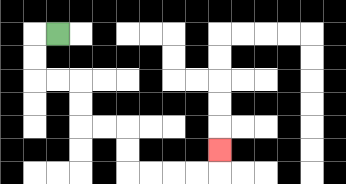{'start': '[2, 1]', 'end': '[9, 6]', 'path_directions': 'L,D,D,R,R,D,D,R,R,D,D,R,R,R,R,U', 'path_coordinates': '[[2, 1], [1, 1], [1, 2], [1, 3], [2, 3], [3, 3], [3, 4], [3, 5], [4, 5], [5, 5], [5, 6], [5, 7], [6, 7], [7, 7], [8, 7], [9, 7], [9, 6]]'}